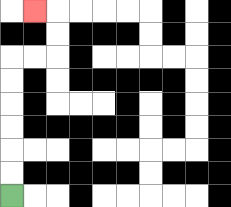{'start': '[0, 8]', 'end': '[1, 0]', 'path_directions': 'U,U,U,U,U,U,R,R,U,U,L', 'path_coordinates': '[[0, 8], [0, 7], [0, 6], [0, 5], [0, 4], [0, 3], [0, 2], [1, 2], [2, 2], [2, 1], [2, 0], [1, 0]]'}